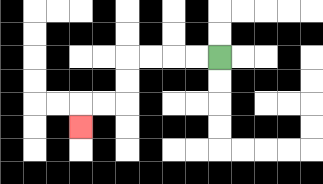{'start': '[9, 2]', 'end': '[3, 5]', 'path_directions': 'L,L,L,L,D,D,L,L,D', 'path_coordinates': '[[9, 2], [8, 2], [7, 2], [6, 2], [5, 2], [5, 3], [5, 4], [4, 4], [3, 4], [3, 5]]'}